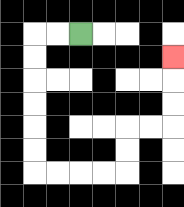{'start': '[3, 1]', 'end': '[7, 2]', 'path_directions': 'L,L,D,D,D,D,D,D,R,R,R,R,U,U,R,R,U,U,U', 'path_coordinates': '[[3, 1], [2, 1], [1, 1], [1, 2], [1, 3], [1, 4], [1, 5], [1, 6], [1, 7], [2, 7], [3, 7], [4, 7], [5, 7], [5, 6], [5, 5], [6, 5], [7, 5], [7, 4], [7, 3], [7, 2]]'}